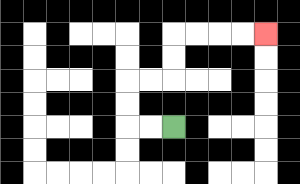{'start': '[7, 5]', 'end': '[11, 1]', 'path_directions': 'L,L,U,U,R,R,U,U,R,R,R,R', 'path_coordinates': '[[7, 5], [6, 5], [5, 5], [5, 4], [5, 3], [6, 3], [7, 3], [7, 2], [7, 1], [8, 1], [9, 1], [10, 1], [11, 1]]'}